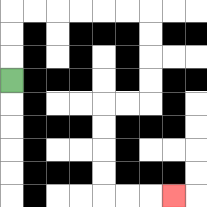{'start': '[0, 3]', 'end': '[7, 8]', 'path_directions': 'U,U,U,R,R,R,R,R,R,D,D,D,D,L,L,D,D,D,D,R,R,R', 'path_coordinates': '[[0, 3], [0, 2], [0, 1], [0, 0], [1, 0], [2, 0], [3, 0], [4, 0], [5, 0], [6, 0], [6, 1], [6, 2], [6, 3], [6, 4], [5, 4], [4, 4], [4, 5], [4, 6], [4, 7], [4, 8], [5, 8], [6, 8], [7, 8]]'}